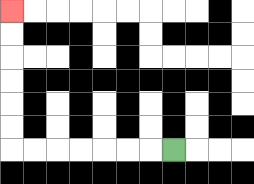{'start': '[7, 6]', 'end': '[0, 0]', 'path_directions': 'L,L,L,L,L,L,L,U,U,U,U,U,U', 'path_coordinates': '[[7, 6], [6, 6], [5, 6], [4, 6], [3, 6], [2, 6], [1, 6], [0, 6], [0, 5], [0, 4], [0, 3], [0, 2], [0, 1], [0, 0]]'}